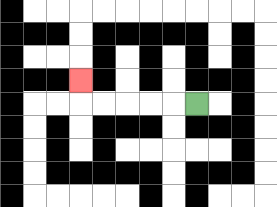{'start': '[8, 4]', 'end': '[3, 3]', 'path_directions': 'L,L,L,L,L,U', 'path_coordinates': '[[8, 4], [7, 4], [6, 4], [5, 4], [4, 4], [3, 4], [3, 3]]'}